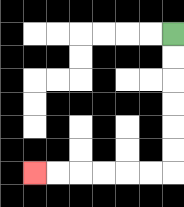{'start': '[7, 1]', 'end': '[1, 7]', 'path_directions': 'D,D,D,D,D,D,L,L,L,L,L,L', 'path_coordinates': '[[7, 1], [7, 2], [7, 3], [7, 4], [7, 5], [7, 6], [7, 7], [6, 7], [5, 7], [4, 7], [3, 7], [2, 7], [1, 7]]'}